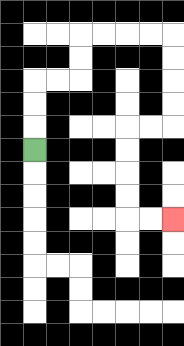{'start': '[1, 6]', 'end': '[7, 9]', 'path_directions': 'U,U,U,R,R,U,U,R,R,R,R,D,D,D,D,L,L,D,D,D,D,R,R', 'path_coordinates': '[[1, 6], [1, 5], [1, 4], [1, 3], [2, 3], [3, 3], [3, 2], [3, 1], [4, 1], [5, 1], [6, 1], [7, 1], [7, 2], [7, 3], [7, 4], [7, 5], [6, 5], [5, 5], [5, 6], [5, 7], [5, 8], [5, 9], [6, 9], [7, 9]]'}